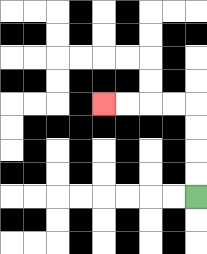{'start': '[8, 8]', 'end': '[4, 4]', 'path_directions': 'U,U,U,U,L,L,L,L', 'path_coordinates': '[[8, 8], [8, 7], [8, 6], [8, 5], [8, 4], [7, 4], [6, 4], [5, 4], [4, 4]]'}